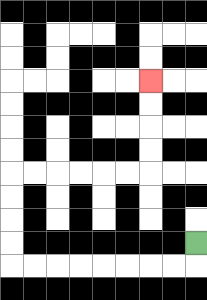{'start': '[8, 10]', 'end': '[6, 3]', 'path_directions': 'D,L,L,L,L,L,L,L,L,U,U,U,U,R,R,R,R,R,R,U,U,U,U', 'path_coordinates': '[[8, 10], [8, 11], [7, 11], [6, 11], [5, 11], [4, 11], [3, 11], [2, 11], [1, 11], [0, 11], [0, 10], [0, 9], [0, 8], [0, 7], [1, 7], [2, 7], [3, 7], [4, 7], [5, 7], [6, 7], [6, 6], [6, 5], [6, 4], [6, 3]]'}